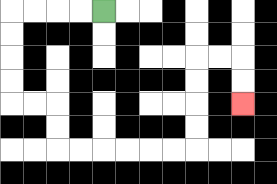{'start': '[4, 0]', 'end': '[10, 4]', 'path_directions': 'L,L,L,L,D,D,D,D,R,R,D,D,R,R,R,R,R,R,U,U,U,U,R,R,D,D', 'path_coordinates': '[[4, 0], [3, 0], [2, 0], [1, 0], [0, 0], [0, 1], [0, 2], [0, 3], [0, 4], [1, 4], [2, 4], [2, 5], [2, 6], [3, 6], [4, 6], [5, 6], [6, 6], [7, 6], [8, 6], [8, 5], [8, 4], [8, 3], [8, 2], [9, 2], [10, 2], [10, 3], [10, 4]]'}